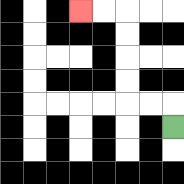{'start': '[7, 5]', 'end': '[3, 0]', 'path_directions': 'U,L,L,U,U,U,U,L,L', 'path_coordinates': '[[7, 5], [7, 4], [6, 4], [5, 4], [5, 3], [5, 2], [5, 1], [5, 0], [4, 0], [3, 0]]'}